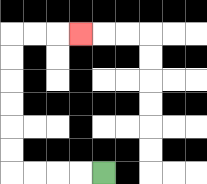{'start': '[4, 7]', 'end': '[3, 1]', 'path_directions': 'L,L,L,L,U,U,U,U,U,U,R,R,R', 'path_coordinates': '[[4, 7], [3, 7], [2, 7], [1, 7], [0, 7], [0, 6], [0, 5], [0, 4], [0, 3], [0, 2], [0, 1], [1, 1], [2, 1], [3, 1]]'}